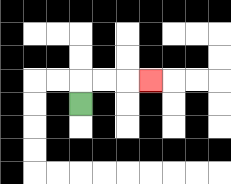{'start': '[3, 4]', 'end': '[6, 3]', 'path_directions': 'U,R,R,R', 'path_coordinates': '[[3, 4], [3, 3], [4, 3], [5, 3], [6, 3]]'}